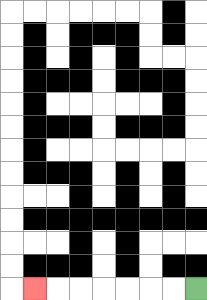{'start': '[8, 12]', 'end': '[1, 12]', 'path_directions': 'L,L,L,L,L,L,L', 'path_coordinates': '[[8, 12], [7, 12], [6, 12], [5, 12], [4, 12], [3, 12], [2, 12], [1, 12]]'}